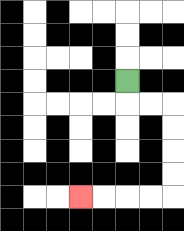{'start': '[5, 3]', 'end': '[3, 8]', 'path_directions': 'D,R,R,D,D,D,D,L,L,L,L', 'path_coordinates': '[[5, 3], [5, 4], [6, 4], [7, 4], [7, 5], [7, 6], [7, 7], [7, 8], [6, 8], [5, 8], [4, 8], [3, 8]]'}